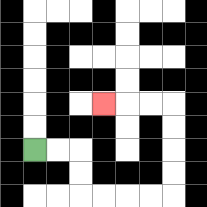{'start': '[1, 6]', 'end': '[4, 4]', 'path_directions': 'R,R,D,D,R,R,R,R,U,U,U,U,L,L,L', 'path_coordinates': '[[1, 6], [2, 6], [3, 6], [3, 7], [3, 8], [4, 8], [5, 8], [6, 8], [7, 8], [7, 7], [7, 6], [7, 5], [7, 4], [6, 4], [5, 4], [4, 4]]'}